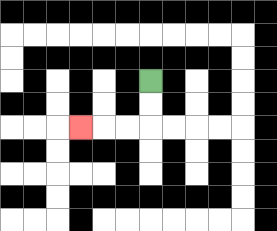{'start': '[6, 3]', 'end': '[3, 5]', 'path_directions': 'D,D,L,L,L', 'path_coordinates': '[[6, 3], [6, 4], [6, 5], [5, 5], [4, 5], [3, 5]]'}